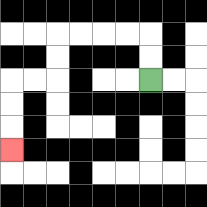{'start': '[6, 3]', 'end': '[0, 6]', 'path_directions': 'U,U,L,L,L,L,D,D,L,L,D,D,D', 'path_coordinates': '[[6, 3], [6, 2], [6, 1], [5, 1], [4, 1], [3, 1], [2, 1], [2, 2], [2, 3], [1, 3], [0, 3], [0, 4], [0, 5], [0, 6]]'}